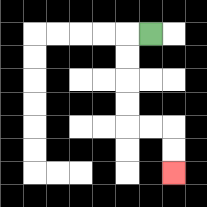{'start': '[6, 1]', 'end': '[7, 7]', 'path_directions': 'L,D,D,D,D,R,R,D,D', 'path_coordinates': '[[6, 1], [5, 1], [5, 2], [5, 3], [5, 4], [5, 5], [6, 5], [7, 5], [7, 6], [7, 7]]'}